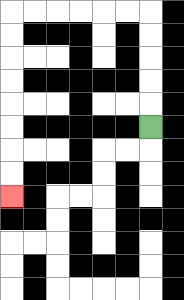{'start': '[6, 5]', 'end': '[0, 8]', 'path_directions': 'U,U,U,U,U,L,L,L,L,L,L,D,D,D,D,D,D,D,D', 'path_coordinates': '[[6, 5], [6, 4], [6, 3], [6, 2], [6, 1], [6, 0], [5, 0], [4, 0], [3, 0], [2, 0], [1, 0], [0, 0], [0, 1], [0, 2], [0, 3], [0, 4], [0, 5], [0, 6], [0, 7], [0, 8]]'}